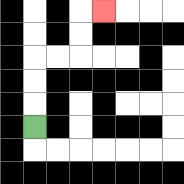{'start': '[1, 5]', 'end': '[4, 0]', 'path_directions': 'U,U,U,R,R,U,U,R', 'path_coordinates': '[[1, 5], [1, 4], [1, 3], [1, 2], [2, 2], [3, 2], [3, 1], [3, 0], [4, 0]]'}